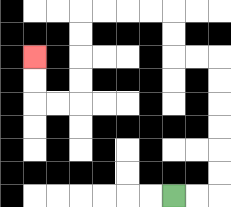{'start': '[7, 8]', 'end': '[1, 2]', 'path_directions': 'R,R,U,U,U,U,U,U,L,L,U,U,L,L,L,L,D,D,D,D,L,L,U,U', 'path_coordinates': '[[7, 8], [8, 8], [9, 8], [9, 7], [9, 6], [9, 5], [9, 4], [9, 3], [9, 2], [8, 2], [7, 2], [7, 1], [7, 0], [6, 0], [5, 0], [4, 0], [3, 0], [3, 1], [3, 2], [3, 3], [3, 4], [2, 4], [1, 4], [1, 3], [1, 2]]'}